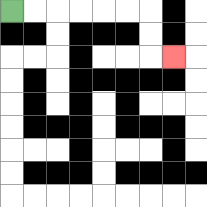{'start': '[0, 0]', 'end': '[7, 2]', 'path_directions': 'R,R,R,R,R,R,D,D,R', 'path_coordinates': '[[0, 0], [1, 0], [2, 0], [3, 0], [4, 0], [5, 0], [6, 0], [6, 1], [6, 2], [7, 2]]'}